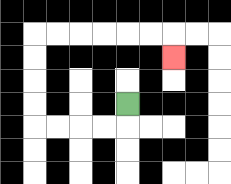{'start': '[5, 4]', 'end': '[7, 2]', 'path_directions': 'D,L,L,L,L,U,U,U,U,R,R,R,R,R,R,D', 'path_coordinates': '[[5, 4], [5, 5], [4, 5], [3, 5], [2, 5], [1, 5], [1, 4], [1, 3], [1, 2], [1, 1], [2, 1], [3, 1], [4, 1], [5, 1], [6, 1], [7, 1], [7, 2]]'}